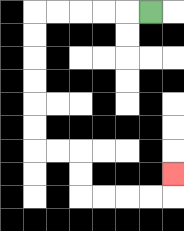{'start': '[6, 0]', 'end': '[7, 7]', 'path_directions': 'L,L,L,L,L,D,D,D,D,D,D,R,R,D,D,R,R,R,R,U', 'path_coordinates': '[[6, 0], [5, 0], [4, 0], [3, 0], [2, 0], [1, 0], [1, 1], [1, 2], [1, 3], [1, 4], [1, 5], [1, 6], [2, 6], [3, 6], [3, 7], [3, 8], [4, 8], [5, 8], [6, 8], [7, 8], [7, 7]]'}